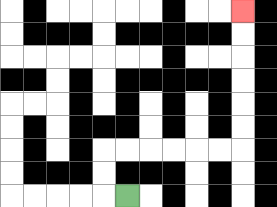{'start': '[5, 8]', 'end': '[10, 0]', 'path_directions': 'L,U,U,R,R,R,R,R,R,U,U,U,U,U,U', 'path_coordinates': '[[5, 8], [4, 8], [4, 7], [4, 6], [5, 6], [6, 6], [7, 6], [8, 6], [9, 6], [10, 6], [10, 5], [10, 4], [10, 3], [10, 2], [10, 1], [10, 0]]'}